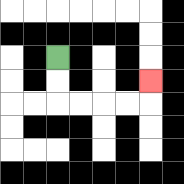{'start': '[2, 2]', 'end': '[6, 3]', 'path_directions': 'D,D,R,R,R,R,U', 'path_coordinates': '[[2, 2], [2, 3], [2, 4], [3, 4], [4, 4], [5, 4], [6, 4], [6, 3]]'}